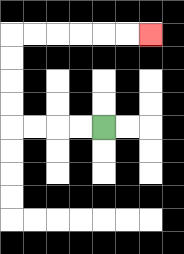{'start': '[4, 5]', 'end': '[6, 1]', 'path_directions': 'L,L,L,L,U,U,U,U,R,R,R,R,R,R', 'path_coordinates': '[[4, 5], [3, 5], [2, 5], [1, 5], [0, 5], [0, 4], [0, 3], [0, 2], [0, 1], [1, 1], [2, 1], [3, 1], [4, 1], [5, 1], [6, 1]]'}